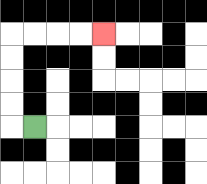{'start': '[1, 5]', 'end': '[4, 1]', 'path_directions': 'L,U,U,U,U,R,R,R,R', 'path_coordinates': '[[1, 5], [0, 5], [0, 4], [0, 3], [0, 2], [0, 1], [1, 1], [2, 1], [3, 1], [4, 1]]'}